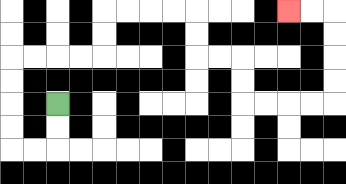{'start': '[2, 4]', 'end': '[12, 0]', 'path_directions': 'D,D,L,L,U,U,U,U,R,R,R,R,U,U,R,R,R,R,D,D,R,R,D,D,R,R,R,R,U,U,U,U,L,L', 'path_coordinates': '[[2, 4], [2, 5], [2, 6], [1, 6], [0, 6], [0, 5], [0, 4], [0, 3], [0, 2], [1, 2], [2, 2], [3, 2], [4, 2], [4, 1], [4, 0], [5, 0], [6, 0], [7, 0], [8, 0], [8, 1], [8, 2], [9, 2], [10, 2], [10, 3], [10, 4], [11, 4], [12, 4], [13, 4], [14, 4], [14, 3], [14, 2], [14, 1], [14, 0], [13, 0], [12, 0]]'}